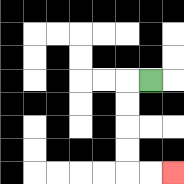{'start': '[6, 3]', 'end': '[7, 7]', 'path_directions': 'L,D,D,D,D,R,R', 'path_coordinates': '[[6, 3], [5, 3], [5, 4], [5, 5], [5, 6], [5, 7], [6, 7], [7, 7]]'}